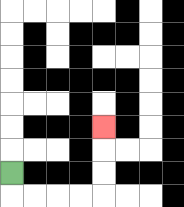{'start': '[0, 7]', 'end': '[4, 5]', 'path_directions': 'D,R,R,R,R,U,U,U', 'path_coordinates': '[[0, 7], [0, 8], [1, 8], [2, 8], [3, 8], [4, 8], [4, 7], [4, 6], [4, 5]]'}